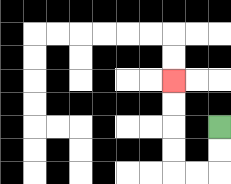{'start': '[9, 5]', 'end': '[7, 3]', 'path_directions': 'D,D,L,L,U,U,U,U', 'path_coordinates': '[[9, 5], [9, 6], [9, 7], [8, 7], [7, 7], [7, 6], [7, 5], [7, 4], [7, 3]]'}